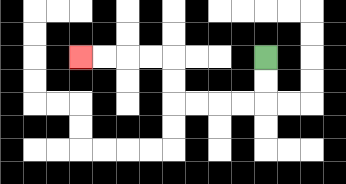{'start': '[11, 2]', 'end': '[3, 2]', 'path_directions': 'D,D,L,L,L,L,U,U,L,L,L,L', 'path_coordinates': '[[11, 2], [11, 3], [11, 4], [10, 4], [9, 4], [8, 4], [7, 4], [7, 3], [7, 2], [6, 2], [5, 2], [4, 2], [3, 2]]'}